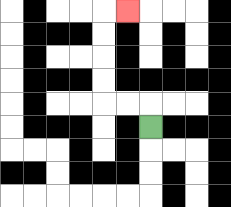{'start': '[6, 5]', 'end': '[5, 0]', 'path_directions': 'U,L,L,U,U,U,U,R', 'path_coordinates': '[[6, 5], [6, 4], [5, 4], [4, 4], [4, 3], [4, 2], [4, 1], [4, 0], [5, 0]]'}